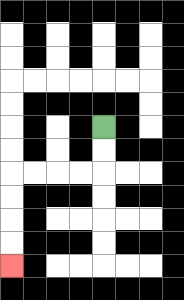{'start': '[4, 5]', 'end': '[0, 11]', 'path_directions': 'D,D,L,L,L,L,D,D,D,D', 'path_coordinates': '[[4, 5], [4, 6], [4, 7], [3, 7], [2, 7], [1, 7], [0, 7], [0, 8], [0, 9], [0, 10], [0, 11]]'}